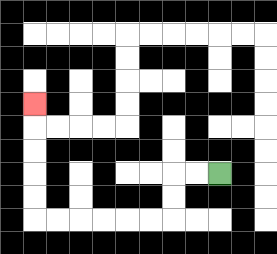{'start': '[9, 7]', 'end': '[1, 4]', 'path_directions': 'L,L,D,D,L,L,L,L,L,L,U,U,U,U,U', 'path_coordinates': '[[9, 7], [8, 7], [7, 7], [7, 8], [7, 9], [6, 9], [5, 9], [4, 9], [3, 9], [2, 9], [1, 9], [1, 8], [1, 7], [1, 6], [1, 5], [1, 4]]'}